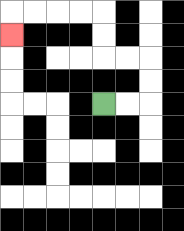{'start': '[4, 4]', 'end': '[0, 1]', 'path_directions': 'R,R,U,U,L,L,U,U,L,L,L,L,D', 'path_coordinates': '[[4, 4], [5, 4], [6, 4], [6, 3], [6, 2], [5, 2], [4, 2], [4, 1], [4, 0], [3, 0], [2, 0], [1, 0], [0, 0], [0, 1]]'}